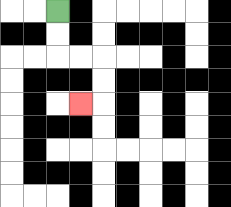{'start': '[2, 0]', 'end': '[3, 4]', 'path_directions': 'D,D,R,R,D,D,L', 'path_coordinates': '[[2, 0], [2, 1], [2, 2], [3, 2], [4, 2], [4, 3], [4, 4], [3, 4]]'}